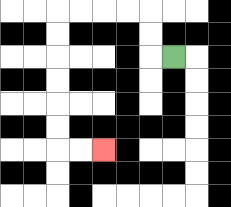{'start': '[7, 2]', 'end': '[4, 6]', 'path_directions': 'L,U,U,L,L,L,L,D,D,D,D,D,D,R,R', 'path_coordinates': '[[7, 2], [6, 2], [6, 1], [6, 0], [5, 0], [4, 0], [3, 0], [2, 0], [2, 1], [2, 2], [2, 3], [2, 4], [2, 5], [2, 6], [3, 6], [4, 6]]'}